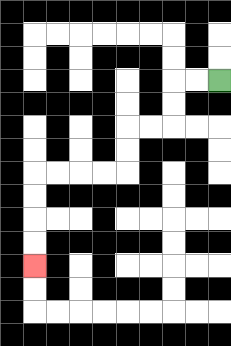{'start': '[9, 3]', 'end': '[1, 11]', 'path_directions': 'L,L,D,D,L,L,D,D,L,L,L,L,D,D,D,D', 'path_coordinates': '[[9, 3], [8, 3], [7, 3], [7, 4], [7, 5], [6, 5], [5, 5], [5, 6], [5, 7], [4, 7], [3, 7], [2, 7], [1, 7], [1, 8], [1, 9], [1, 10], [1, 11]]'}